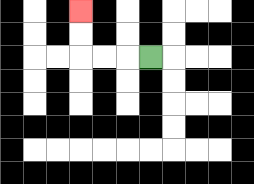{'start': '[6, 2]', 'end': '[3, 0]', 'path_directions': 'L,L,L,U,U', 'path_coordinates': '[[6, 2], [5, 2], [4, 2], [3, 2], [3, 1], [3, 0]]'}